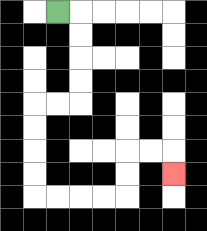{'start': '[2, 0]', 'end': '[7, 7]', 'path_directions': 'R,D,D,D,D,L,L,D,D,D,D,R,R,R,R,U,U,R,R,D', 'path_coordinates': '[[2, 0], [3, 0], [3, 1], [3, 2], [3, 3], [3, 4], [2, 4], [1, 4], [1, 5], [1, 6], [1, 7], [1, 8], [2, 8], [3, 8], [4, 8], [5, 8], [5, 7], [5, 6], [6, 6], [7, 6], [7, 7]]'}